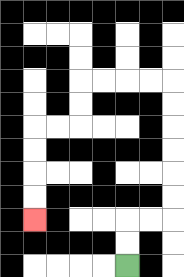{'start': '[5, 11]', 'end': '[1, 9]', 'path_directions': 'U,U,R,R,U,U,U,U,U,U,L,L,L,L,D,D,L,L,D,D,D,D', 'path_coordinates': '[[5, 11], [5, 10], [5, 9], [6, 9], [7, 9], [7, 8], [7, 7], [7, 6], [7, 5], [7, 4], [7, 3], [6, 3], [5, 3], [4, 3], [3, 3], [3, 4], [3, 5], [2, 5], [1, 5], [1, 6], [1, 7], [1, 8], [1, 9]]'}